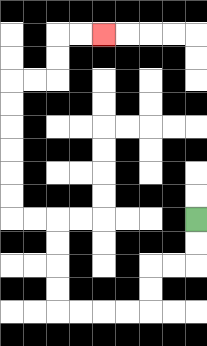{'start': '[8, 9]', 'end': '[4, 1]', 'path_directions': 'D,D,L,L,D,D,L,L,L,L,U,U,U,U,L,L,U,U,U,U,U,U,R,R,U,U,R,R', 'path_coordinates': '[[8, 9], [8, 10], [8, 11], [7, 11], [6, 11], [6, 12], [6, 13], [5, 13], [4, 13], [3, 13], [2, 13], [2, 12], [2, 11], [2, 10], [2, 9], [1, 9], [0, 9], [0, 8], [0, 7], [0, 6], [0, 5], [0, 4], [0, 3], [1, 3], [2, 3], [2, 2], [2, 1], [3, 1], [4, 1]]'}